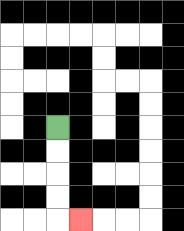{'start': '[2, 5]', 'end': '[3, 9]', 'path_directions': 'D,D,D,D,R', 'path_coordinates': '[[2, 5], [2, 6], [2, 7], [2, 8], [2, 9], [3, 9]]'}